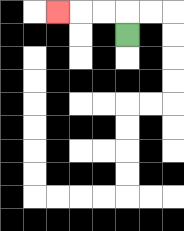{'start': '[5, 1]', 'end': '[2, 0]', 'path_directions': 'U,L,L,L', 'path_coordinates': '[[5, 1], [5, 0], [4, 0], [3, 0], [2, 0]]'}